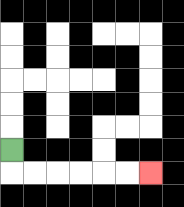{'start': '[0, 6]', 'end': '[6, 7]', 'path_directions': 'D,R,R,R,R,R,R', 'path_coordinates': '[[0, 6], [0, 7], [1, 7], [2, 7], [3, 7], [4, 7], [5, 7], [6, 7]]'}